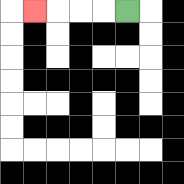{'start': '[5, 0]', 'end': '[1, 0]', 'path_directions': 'L,L,L,L', 'path_coordinates': '[[5, 0], [4, 0], [3, 0], [2, 0], [1, 0]]'}